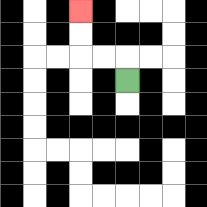{'start': '[5, 3]', 'end': '[3, 0]', 'path_directions': 'U,L,L,U,U', 'path_coordinates': '[[5, 3], [5, 2], [4, 2], [3, 2], [3, 1], [3, 0]]'}